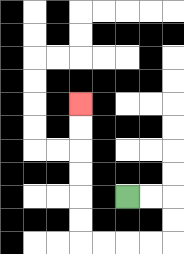{'start': '[5, 8]', 'end': '[3, 4]', 'path_directions': 'R,R,D,D,L,L,L,L,U,U,U,U,U,U', 'path_coordinates': '[[5, 8], [6, 8], [7, 8], [7, 9], [7, 10], [6, 10], [5, 10], [4, 10], [3, 10], [3, 9], [3, 8], [3, 7], [3, 6], [3, 5], [3, 4]]'}